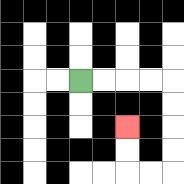{'start': '[3, 3]', 'end': '[5, 5]', 'path_directions': 'R,R,R,R,D,D,D,D,L,L,U,U', 'path_coordinates': '[[3, 3], [4, 3], [5, 3], [6, 3], [7, 3], [7, 4], [7, 5], [7, 6], [7, 7], [6, 7], [5, 7], [5, 6], [5, 5]]'}